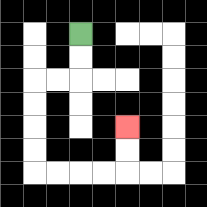{'start': '[3, 1]', 'end': '[5, 5]', 'path_directions': 'D,D,L,L,D,D,D,D,R,R,R,R,U,U', 'path_coordinates': '[[3, 1], [3, 2], [3, 3], [2, 3], [1, 3], [1, 4], [1, 5], [1, 6], [1, 7], [2, 7], [3, 7], [4, 7], [5, 7], [5, 6], [5, 5]]'}